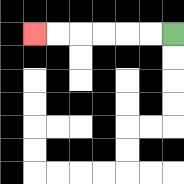{'start': '[7, 1]', 'end': '[1, 1]', 'path_directions': 'L,L,L,L,L,L', 'path_coordinates': '[[7, 1], [6, 1], [5, 1], [4, 1], [3, 1], [2, 1], [1, 1]]'}